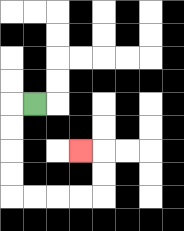{'start': '[1, 4]', 'end': '[3, 6]', 'path_directions': 'L,D,D,D,D,R,R,R,R,U,U,L', 'path_coordinates': '[[1, 4], [0, 4], [0, 5], [0, 6], [0, 7], [0, 8], [1, 8], [2, 8], [3, 8], [4, 8], [4, 7], [4, 6], [3, 6]]'}